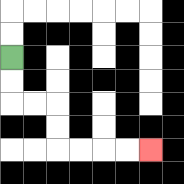{'start': '[0, 2]', 'end': '[6, 6]', 'path_directions': 'D,D,R,R,D,D,R,R,R,R', 'path_coordinates': '[[0, 2], [0, 3], [0, 4], [1, 4], [2, 4], [2, 5], [2, 6], [3, 6], [4, 6], [5, 6], [6, 6]]'}